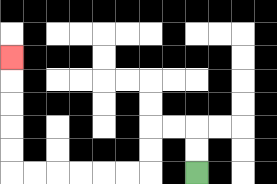{'start': '[8, 7]', 'end': '[0, 2]', 'path_directions': 'U,U,L,L,D,D,L,L,L,L,L,L,U,U,U,U,U', 'path_coordinates': '[[8, 7], [8, 6], [8, 5], [7, 5], [6, 5], [6, 6], [6, 7], [5, 7], [4, 7], [3, 7], [2, 7], [1, 7], [0, 7], [0, 6], [0, 5], [0, 4], [0, 3], [0, 2]]'}